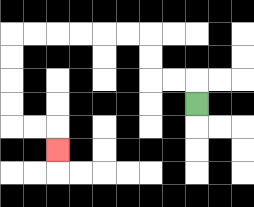{'start': '[8, 4]', 'end': '[2, 6]', 'path_directions': 'U,L,L,U,U,L,L,L,L,L,L,D,D,D,D,R,R,D', 'path_coordinates': '[[8, 4], [8, 3], [7, 3], [6, 3], [6, 2], [6, 1], [5, 1], [4, 1], [3, 1], [2, 1], [1, 1], [0, 1], [0, 2], [0, 3], [0, 4], [0, 5], [1, 5], [2, 5], [2, 6]]'}